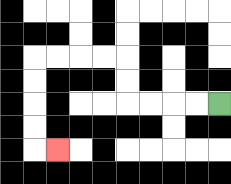{'start': '[9, 4]', 'end': '[2, 6]', 'path_directions': 'L,L,L,L,U,U,L,L,L,L,D,D,D,D,R', 'path_coordinates': '[[9, 4], [8, 4], [7, 4], [6, 4], [5, 4], [5, 3], [5, 2], [4, 2], [3, 2], [2, 2], [1, 2], [1, 3], [1, 4], [1, 5], [1, 6], [2, 6]]'}